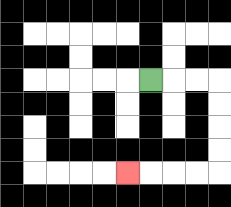{'start': '[6, 3]', 'end': '[5, 7]', 'path_directions': 'R,R,R,D,D,D,D,L,L,L,L', 'path_coordinates': '[[6, 3], [7, 3], [8, 3], [9, 3], [9, 4], [9, 5], [9, 6], [9, 7], [8, 7], [7, 7], [6, 7], [5, 7]]'}